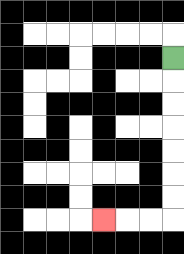{'start': '[7, 2]', 'end': '[4, 9]', 'path_directions': 'D,D,D,D,D,D,D,L,L,L', 'path_coordinates': '[[7, 2], [7, 3], [7, 4], [7, 5], [7, 6], [7, 7], [7, 8], [7, 9], [6, 9], [5, 9], [4, 9]]'}